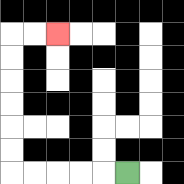{'start': '[5, 7]', 'end': '[2, 1]', 'path_directions': 'L,L,L,L,L,U,U,U,U,U,U,R,R', 'path_coordinates': '[[5, 7], [4, 7], [3, 7], [2, 7], [1, 7], [0, 7], [0, 6], [0, 5], [0, 4], [0, 3], [0, 2], [0, 1], [1, 1], [2, 1]]'}